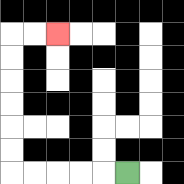{'start': '[5, 7]', 'end': '[2, 1]', 'path_directions': 'L,L,L,L,L,U,U,U,U,U,U,R,R', 'path_coordinates': '[[5, 7], [4, 7], [3, 7], [2, 7], [1, 7], [0, 7], [0, 6], [0, 5], [0, 4], [0, 3], [0, 2], [0, 1], [1, 1], [2, 1]]'}